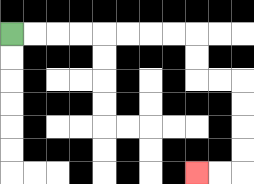{'start': '[0, 1]', 'end': '[8, 7]', 'path_directions': 'R,R,R,R,R,R,R,R,D,D,R,R,D,D,D,D,L,L', 'path_coordinates': '[[0, 1], [1, 1], [2, 1], [3, 1], [4, 1], [5, 1], [6, 1], [7, 1], [8, 1], [8, 2], [8, 3], [9, 3], [10, 3], [10, 4], [10, 5], [10, 6], [10, 7], [9, 7], [8, 7]]'}